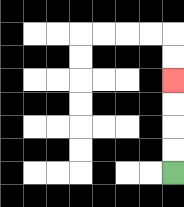{'start': '[7, 7]', 'end': '[7, 3]', 'path_directions': 'U,U,U,U', 'path_coordinates': '[[7, 7], [7, 6], [7, 5], [7, 4], [7, 3]]'}